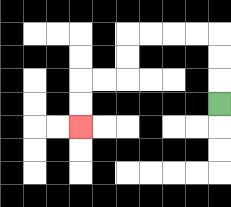{'start': '[9, 4]', 'end': '[3, 5]', 'path_directions': 'U,U,U,L,L,L,L,D,D,L,L,D,D', 'path_coordinates': '[[9, 4], [9, 3], [9, 2], [9, 1], [8, 1], [7, 1], [6, 1], [5, 1], [5, 2], [5, 3], [4, 3], [3, 3], [3, 4], [3, 5]]'}